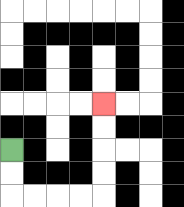{'start': '[0, 6]', 'end': '[4, 4]', 'path_directions': 'D,D,R,R,R,R,U,U,U,U', 'path_coordinates': '[[0, 6], [0, 7], [0, 8], [1, 8], [2, 8], [3, 8], [4, 8], [4, 7], [4, 6], [4, 5], [4, 4]]'}